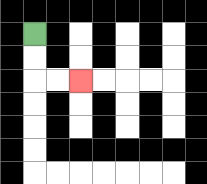{'start': '[1, 1]', 'end': '[3, 3]', 'path_directions': 'D,D,R,R', 'path_coordinates': '[[1, 1], [1, 2], [1, 3], [2, 3], [3, 3]]'}